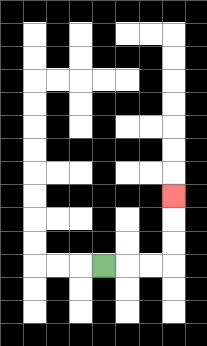{'start': '[4, 11]', 'end': '[7, 8]', 'path_directions': 'R,R,R,U,U,U', 'path_coordinates': '[[4, 11], [5, 11], [6, 11], [7, 11], [7, 10], [7, 9], [7, 8]]'}